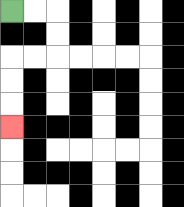{'start': '[0, 0]', 'end': '[0, 5]', 'path_directions': 'R,R,D,D,L,L,D,D,D', 'path_coordinates': '[[0, 0], [1, 0], [2, 0], [2, 1], [2, 2], [1, 2], [0, 2], [0, 3], [0, 4], [0, 5]]'}